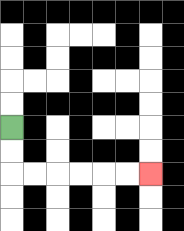{'start': '[0, 5]', 'end': '[6, 7]', 'path_directions': 'D,D,R,R,R,R,R,R', 'path_coordinates': '[[0, 5], [0, 6], [0, 7], [1, 7], [2, 7], [3, 7], [4, 7], [5, 7], [6, 7]]'}